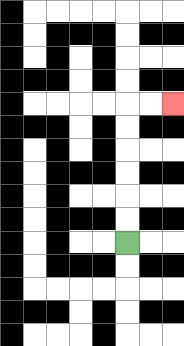{'start': '[5, 10]', 'end': '[7, 4]', 'path_directions': 'U,U,U,U,U,U,R,R', 'path_coordinates': '[[5, 10], [5, 9], [5, 8], [5, 7], [5, 6], [5, 5], [5, 4], [6, 4], [7, 4]]'}